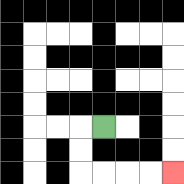{'start': '[4, 5]', 'end': '[7, 7]', 'path_directions': 'L,D,D,R,R,R,R', 'path_coordinates': '[[4, 5], [3, 5], [3, 6], [3, 7], [4, 7], [5, 7], [6, 7], [7, 7]]'}